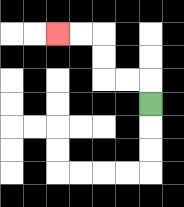{'start': '[6, 4]', 'end': '[2, 1]', 'path_directions': 'U,L,L,U,U,L,L', 'path_coordinates': '[[6, 4], [6, 3], [5, 3], [4, 3], [4, 2], [4, 1], [3, 1], [2, 1]]'}